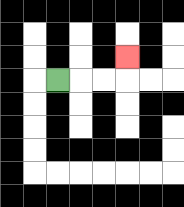{'start': '[2, 3]', 'end': '[5, 2]', 'path_directions': 'R,R,R,U', 'path_coordinates': '[[2, 3], [3, 3], [4, 3], [5, 3], [5, 2]]'}